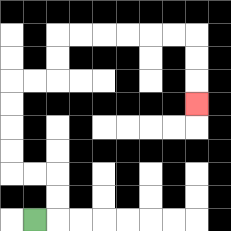{'start': '[1, 9]', 'end': '[8, 4]', 'path_directions': 'R,U,U,L,L,U,U,U,U,R,R,U,U,R,R,R,R,R,R,D,D,D', 'path_coordinates': '[[1, 9], [2, 9], [2, 8], [2, 7], [1, 7], [0, 7], [0, 6], [0, 5], [0, 4], [0, 3], [1, 3], [2, 3], [2, 2], [2, 1], [3, 1], [4, 1], [5, 1], [6, 1], [7, 1], [8, 1], [8, 2], [8, 3], [8, 4]]'}